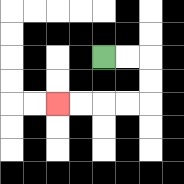{'start': '[4, 2]', 'end': '[2, 4]', 'path_directions': 'R,R,D,D,L,L,L,L', 'path_coordinates': '[[4, 2], [5, 2], [6, 2], [6, 3], [6, 4], [5, 4], [4, 4], [3, 4], [2, 4]]'}